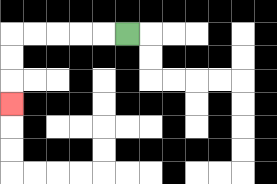{'start': '[5, 1]', 'end': '[0, 4]', 'path_directions': 'L,L,L,L,L,D,D,D', 'path_coordinates': '[[5, 1], [4, 1], [3, 1], [2, 1], [1, 1], [0, 1], [0, 2], [0, 3], [0, 4]]'}